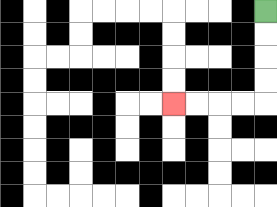{'start': '[11, 0]', 'end': '[7, 4]', 'path_directions': 'D,D,D,D,L,L,L,L', 'path_coordinates': '[[11, 0], [11, 1], [11, 2], [11, 3], [11, 4], [10, 4], [9, 4], [8, 4], [7, 4]]'}